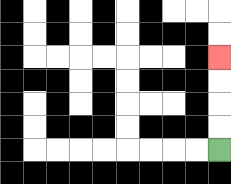{'start': '[9, 6]', 'end': '[9, 2]', 'path_directions': 'U,U,U,U', 'path_coordinates': '[[9, 6], [9, 5], [9, 4], [9, 3], [9, 2]]'}